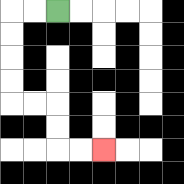{'start': '[2, 0]', 'end': '[4, 6]', 'path_directions': 'L,L,D,D,D,D,R,R,D,D,R,R', 'path_coordinates': '[[2, 0], [1, 0], [0, 0], [0, 1], [0, 2], [0, 3], [0, 4], [1, 4], [2, 4], [2, 5], [2, 6], [3, 6], [4, 6]]'}